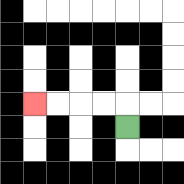{'start': '[5, 5]', 'end': '[1, 4]', 'path_directions': 'U,L,L,L,L', 'path_coordinates': '[[5, 5], [5, 4], [4, 4], [3, 4], [2, 4], [1, 4]]'}